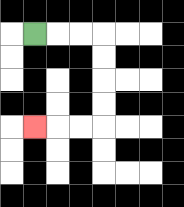{'start': '[1, 1]', 'end': '[1, 5]', 'path_directions': 'R,R,R,D,D,D,D,L,L,L', 'path_coordinates': '[[1, 1], [2, 1], [3, 1], [4, 1], [4, 2], [4, 3], [4, 4], [4, 5], [3, 5], [2, 5], [1, 5]]'}